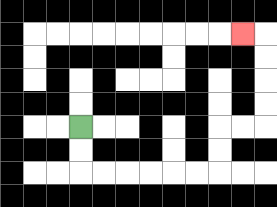{'start': '[3, 5]', 'end': '[10, 1]', 'path_directions': 'D,D,R,R,R,R,R,R,U,U,R,R,U,U,U,U,L', 'path_coordinates': '[[3, 5], [3, 6], [3, 7], [4, 7], [5, 7], [6, 7], [7, 7], [8, 7], [9, 7], [9, 6], [9, 5], [10, 5], [11, 5], [11, 4], [11, 3], [11, 2], [11, 1], [10, 1]]'}